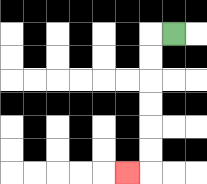{'start': '[7, 1]', 'end': '[5, 7]', 'path_directions': 'L,D,D,D,D,D,D,L', 'path_coordinates': '[[7, 1], [6, 1], [6, 2], [6, 3], [6, 4], [6, 5], [6, 6], [6, 7], [5, 7]]'}